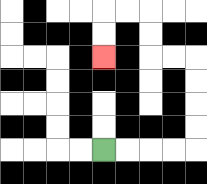{'start': '[4, 6]', 'end': '[4, 2]', 'path_directions': 'R,R,R,R,U,U,U,U,L,L,U,U,L,L,D,D', 'path_coordinates': '[[4, 6], [5, 6], [6, 6], [7, 6], [8, 6], [8, 5], [8, 4], [8, 3], [8, 2], [7, 2], [6, 2], [6, 1], [6, 0], [5, 0], [4, 0], [4, 1], [4, 2]]'}